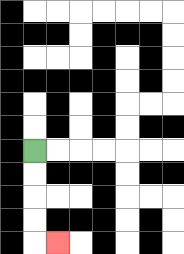{'start': '[1, 6]', 'end': '[2, 10]', 'path_directions': 'D,D,D,D,R', 'path_coordinates': '[[1, 6], [1, 7], [1, 8], [1, 9], [1, 10], [2, 10]]'}